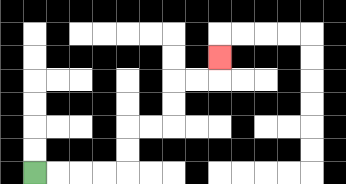{'start': '[1, 7]', 'end': '[9, 2]', 'path_directions': 'R,R,R,R,U,U,R,R,U,U,R,R,U', 'path_coordinates': '[[1, 7], [2, 7], [3, 7], [4, 7], [5, 7], [5, 6], [5, 5], [6, 5], [7, 5], [7, 4], [7, 3], [8, 3], [9, 3], [9, 2]]'}